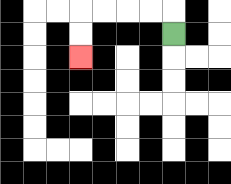{'start': '[7, 1]', 'end': '[3, 2]', 'path_directions': 'U,L,L,L,L,D,D', 'path_coordinates': '[[7, 1], [7, 0], [6, 0], [5, 0], [4, 0], [3, 0], [3, 1], [3, 2]]'}